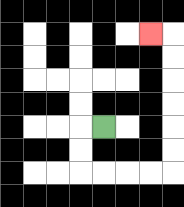{'start': '[4, 5]', 'end': '[6, 1]', 'path_directions': 'L,D,D,R,R,R,R,U,U,U,U,U,U,L', 'path_coordinates': '[[4, 5], [3, 5], [3, 6], [3, 7], [4, 7], [5, 7], [6, 7], [7, 7], [7, 6], [7, 5], [7, 4], [7, 3], [7, 2], [7, 1], [6, 1]]'}